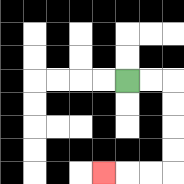{'start': '[5, 3]', 'end': '[4, 7]', 'path_directions': 'R,R,D,D,D,D,L,L,L', 'path_coordinates': '[[5, 3], [6, 3], [7, 3], [7, 4], [7, 5], [7, 6], [7, 7], [6, 7], [5, 7], [4, 7]]'}